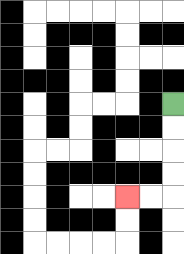{'start': '[7, 4]', 'end': '[5, 8]', 'path_directions': 'D,D,D,D,L,L', 'path_coordinates': '[[7, 4], [7, 5], [7, 6], [7, 7], [7, 8], [6, 8], [5, 8]]'}